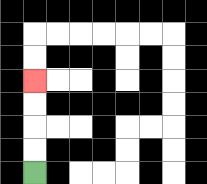{'start': '[1, 7]', 'end': '[1, 3]', 'path_directions': 'U,U,U,U', 'path_coordinates': '[[1, 7], [1, 6], [1, 5], [1, 4], [1, 3]]'}